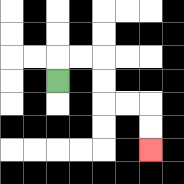{'start': '[2, 3]', 'end': '[6, 6]', 'path_directions': 'U,R,R,D,D,R,R,D,D', 'path_coordinates': '[[2, 3], [2, 2], [3, 2], [4, 2], [4, 3], [4, 4], [5, 4], [6, 4], [6, 5], [6, 6]]'}